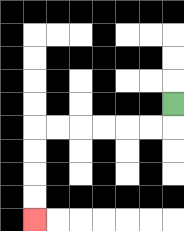{'start': '[7, 4]', 'end': '[1, 9]', 'path_directions': 'D,L,L,L,L,L,L,D,D,D,D', 'path_coordinates': '[[7, 4], [7, 5], [6, 5], [5, 5], [4, 5], [3, 5], [2, 5], [1, 5], [1, 6], [1, 7], [1, 8], [1, 9]]'}